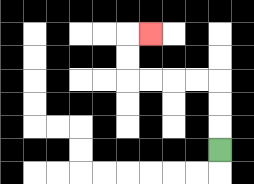{'start': '[9, 6]', 'end': '[6, 1]', 'path_directions': 'U,U,U,L,L,L,L,U,U,R', 'path_coordinates': '[[9, 6], [9, 5], [9, 4], [9, 3], [8, 3], [7, 3], [6, 3], [5, 3], [5, 2], [5, 1], [6, 1]]'}